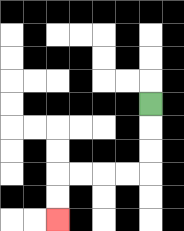{'start': '[6, 4]', 'end': '[2, 9]', 'path_directions': 'D,D,D,L,L,L,L,D,D', 'path_coordinates': '[[6, 4], [6, 5], [6, 6], [6, 7], [5, 7], [4, 7], [3, 7], [2, 7], [2, 8], [2, 9]]'}